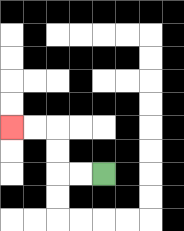{'start': '[4, 7]', 'end': '[0, 5]', 'path_directions': 'L,L,U,U,L,L', 'path_coordinates': '[[4, 7], [3, 7], [2, 7], [2, 6], [2, 5], [1, 5], [0, 5]]'}